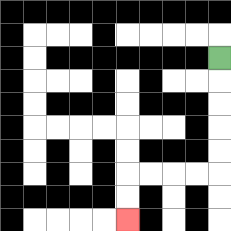{'start': '[9, 2]', 'end': '[5, 9]', 'path_directions': 'D,D,D,D,D,L,L,L,L,D,D', 'path_coordinates': '[[9, 2], [9, 3], [9, 4], [9, 5], [9, 6], [9, 7], [8, 7], [7, 7], [6, 7], [5, 7], [5, 8], [5, 9]]'}